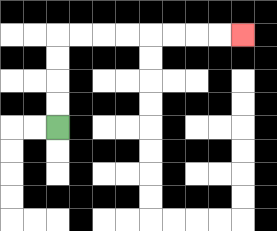{'start': '[2, 5]', 'end': '[10, 1]', 'path_directions': 'U,U,U,U,R,R,R,R,R,R,R,R', 'path_coordinates': '[[2, 5], [2, 4], [2, 3], [2, 2], [2, 1], [3, 1], [4, 1], [5, 1], [6, 1], [7, 1], [8, 1], [9, 1], [10, 1]]'}